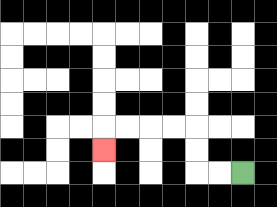{'start': '[10, 7]', 'end': '[4, 6]', 'path_directions': 'L,L,U,U,L,L,L,L,D', 'path_coordinates': '[[10, 7], [9, 7], [8, 7], [8, 6], [8, 5], [7, 5], [6, 5], [5, 5], [4, 5], [4, 6]]'}